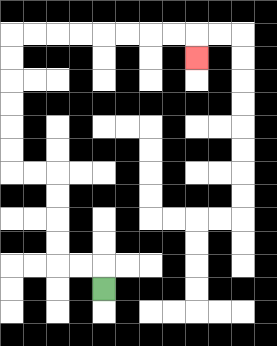{'start': '[4, 12]', 'end': '[8, 2]', 'path_directions': 'U,L,L,U,U,U,U,L,L,U,U,U,U,U,U,R,R,R,R,R,R,R,R,D', 'path_coordinates': '[[4, 12], [4, 11], [3, 11], [2, 11], [2, 10], [2, 9], [2, 8], [2, 7], [1, 7], [0, 7], [0, 6], [0, 5], [0, 4], [0, 3], [0, 2], [0, 1], [1, 1], [2, 1], [3, 1], [4, 1], [5, 1], [6, 1], [7, 1], [8, 1], [8, 2]]'}